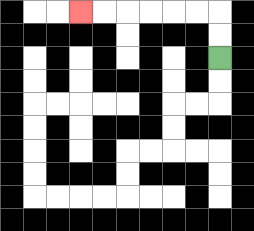{'start': '[9, 2]', 'end': '[3, 0]', 'path_directions': 'U,U,L,L,L,L,L,L', 'path_coordinates': '[[9, 2], [9, 1], [9, 0], [8, 0], [7, 0], [6, 0], [5, 0], [4, 0], [3, 0]]'}